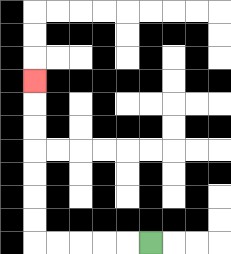{'start': '[6, 10]', 'end': '[1, 3]', 'path_directions': 'L,L,L,L,L,U,U,U,U,U,U,U', 'path_coordinates': '[[6, 10], [5, 10], [4, 10], [3, 10], [2, 10], [1, 10], [1, 9], [1, 8], [1, 7], [1, 6], [1, 5], [1, 4], [1, 3]]'}